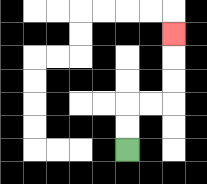{'start': '[5, 6]', 'end': '[7, 1]', 'path_directions': 'U,U,R,R,U,U,U', 'path_coordinates': '[[5, 6], [5, 5], [5, 4], [6, 4], [7, 4], [7, 3], [7, 2], [7, 1]]'}